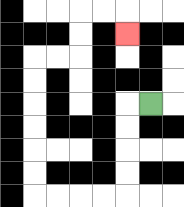{'start': '[6, 4]', 'end': '[5, 1]', 'path_directions': 'L,D,D,D,D,L,L,L,L,U,U,U,U,U,U,R,R,U,U,R,R,D', 'path_coordinates': '[[6, 4], [5, 4], [5, 5], [5, 6], [5, 7], [5, 8], [4, 8], [3, 8], [2, 8], [1, 8], [1, 7], [1, 6], [1, 5], [1, 4], [1, 3], [1, 2], [2, 2], [3, 2], [3, 1], [3, 0], [4, 0], [5, 0], [5, 1]]'}